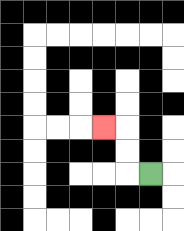{'start': '[6, 7]', 'end': '[4, 5]', 'path_directions': 'L,U,U,L', 'path_coordinates': '[[6, 7], [5, 7], [5, 6], [5, 5], [4, 5]]'}